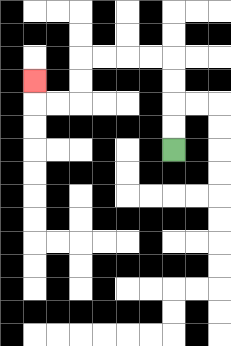{'start': '[7, 6]', 'end': '[1, 3]', 'path_directions': 'U,U,U,U,L,L,L,L,D,D,L,L,U', 'path_coordinates': '[[7, 6], [7, 5], [7, 4], [7, 3], [7, 2], [6, 2], [5, 2], [4, 2], [3, 2], [3, 3], [3, 4], [2, 4], [1, 4], [1, 3]]'}